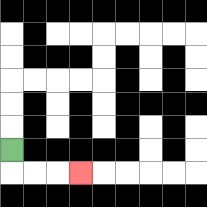{'start': '[0, 6]', 'end': '[3, 7]', 'path_directions': 'D,R,R,R', 'path_coordinates': '[[0, 6], [0, 7], [1, 7], [2, 7], [3, 7]]'}